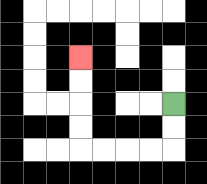{'start': '[7, 4]', 'end': '[3, 2]', 'path_directions': 'D,D,L,L,L,L,U,U,U,U', 'path_coordinates': '[[7, 4], [7, 5], [7, 6], [6, 6], [5, 6], [4, 6], [3, 6], [3, 5], [3, 4], [3, 3], [3, 2]]'}